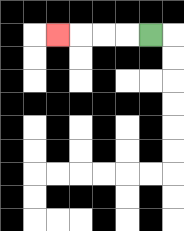{'start': '[6, 1]', 'end': '[2, 1]', 'path_directions': 'L,L,L,L', 'path_coordinates': '[[6, 1], [5, 1], [4, 1], [3, 1], [2, 1]]'}